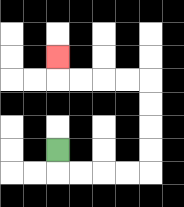{'start': '[2, 6]', 'end': '[2, 2]', 'path_directions': 'D,R,R,R,R,U,U,U,U,L,L,L,L,U', 'path_coordinates': '[[2, 6], [2, 7], [3, 7], [4, 7], [5, 7], [6, 7], [6, 6], [6, 5], [6, 4], [6, 3], [5, 3], [4, 3], [3, 3], [2, 3], [2, 2]]'}